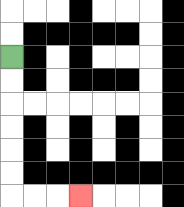{'start': '[0, 2]', 'end': '[3, 8]', 'path_directions': 'D,D,D,D,D,D,R,R,R', 'path_coordinates': '[[0, 2], [0, 3], [0, 4], [0, 5], [0, 6], [0, 7], [0, 8], [1, 8], [2, 8], [3, 8]]'}